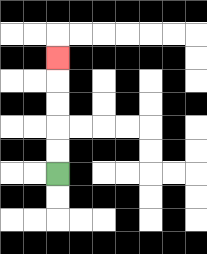{'start': '[2, 7]', 'end': '[2, 2]', 'path_directions': 'U,U,U,U,U', 'path_coordinates': '[[2, 7], [2, 6], [2, 5], [2, 4], [2, 3], [2, 2]]'}